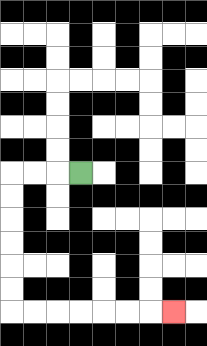{'start': '[3, 7]', 'end': '[7, 13]', 'path_directions': 'L,L,L,D,D,D,D,D,D,R,R,R,R,R,R,R', 'path_coordinates': '[[3, 7], [2, 7], [1, 7], [0, 7], [0, 8], [0, 9], [0, 10], [0, 11], [0, 12], [0, 13], [1, 13], [2, 13], [3, 13], [4, 13], [5, 13], [6, 13], [7, 13]]'}